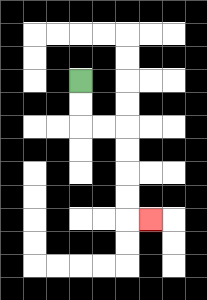{'start': '[3, 3]', 'end': '[6, 9]', 'path_directions': 'D,D,R,R,D,D,D,D,R', 'path_coordinates': '[[3, 3], [3, 4], [3, 5], [4, 5], [5, 5], [5, 6], [5, 7], [5, 8], [5, 9], [6, 9]]'}